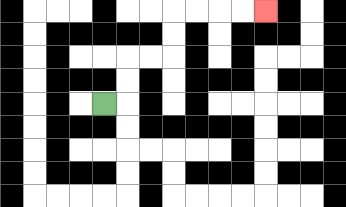{'start': '[4, 4]', 'end': '[11, 0]', 'path_directions': 'R,U,U,R,R,U,U,R,R,R,R', 'path_coordinates': '[[4, 4], [5, 4], [5, 3], [5, 2], [6, 2], [7, 2], [7, 1], [7, 0], [8, 0], [9, 0], [10, 0], [11, 0]]'}